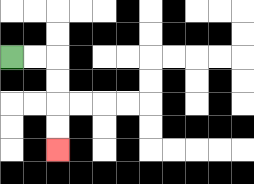{'start': '[0, 2]', 'end': '[2, 6]', 'path_directions': 'R,R,D,D,D,D', 'path_coordinates': '[[0, 2], [1, 2], [2, 2], [2, 3], [2, 4], [2, 5], [2, 6]]'}